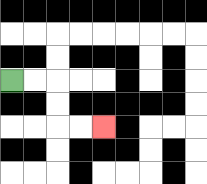{'start': '[0, 3]', 'end': '[4, 5]', 'path_directions': 'R,R,D,D,R,R', 'path_coordinates': '[[0, 3], [1, 3], [2, 3], [2, 4], [2, 5], [3, 5], [4, 5]]'}